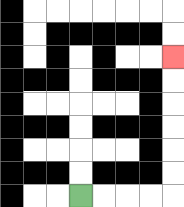{'start': '[3, 8]', 'end': '[7, 2]', 'path_directions': 'R,R,R,R,U,U,U,U,U,U', 'path_coordinates': '[[3, 8], [4, 8], [5, 8], [6, 8], [7, 8], [7, 7], [7, 6], [7, 5], [7, 4], [7, 3], [7, 2]]'}